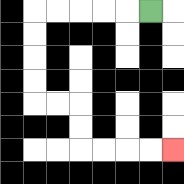{'start': '[6, 0]', 'end': '[7, 6]', 'path_directions': 'L,L,L,L,L,D,D,D,D,R,R,D,D,R,R,R,R', 'path_coordinates': '[[6, 0], [5, 0], [4, 0], [3, 0], [2, 0], [1, 0], [1, 1], [1, 2], [1, 3], [1, 4], [2, 4], [3, 4], [3, 5], [3, 6], [4, 6], [5, 6], [6, 6], [7, 6]]'}